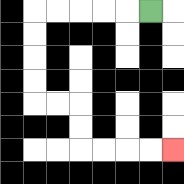{'start': '[6, 0]', 'end': '[7, 6]', 'path_directions': 'L,L,L,L,L,D,D,D,D,R,R,D,D,R,R,R,R', 'path_coordinates': '[[6, 0], [5, 0], [4, 0], [3, 0], [2, 0], [1, 0], [1, 1], [1, 2], [1, 3], [1, 4], [2, 4], [3, 4], [3, 5], [3, 6], [4, 6], [5, 6], [6, 6], [7, 6]]'}